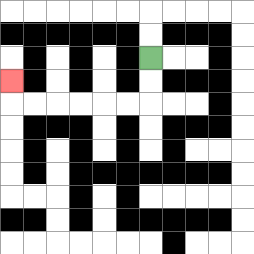{'start': '[6, 2]', 'end': '[0, 3]', 'path_directions': 'D,D,L,L,L,L,L,L,U', 'path_coordinates': '[[6, 2], [6, 3], [6, 4], [5, 4], [4, 4], [3, 4], [2, 4], [1, 4], [0, 4], [0, 3]]'}